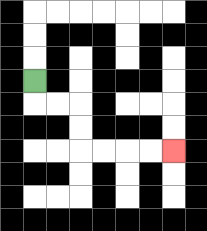{'start': '[1, 3]', 'end': '[7, 6]', 'path_directions': 'D,R,R,D,D,R,R,R,R', 'path_coordinates': '[[1, 3], [1, 4], [2, 4], [3, 4], [3, 5], [3, 6], [4, 6], [5, 6], [6, 6], [7, 6]]'}